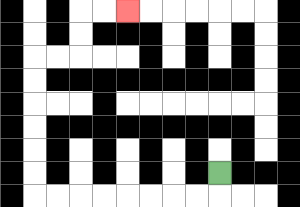{'start': '[9, 7]', 'end': '[5, 0]', 'path_directions': 'D,L,L,L,L,L,L,L,L,U,U,U,U,U,U,R,R,U,U,R,R', 'path_coordinates': '[[9, 7], [9, 8], [8, 8], [7, 8], [6, 8], [5, 8], [4, 8], [3, 8], [2, 8], [1, 8], [1, 7], [1, 6], [1, 5], [1, 4], [1, 3], [1, 2], [2, 2], [3, 2], [3, 1], [3, 0], [4, 0], [5, 0]]'}